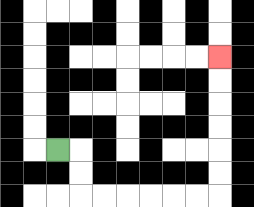{'start': '[2, 6]', 'end': '[9, 2]', 'path_directions': 'R,D,D,R,R,R,R,R,R,U,U,U,U,U,U', 'path_coordinates': '[[2, 6], [3, 6], [3, 7], [3, 8], [4, 8], [5, 8], [6, 8], [7, 8], [8, 8], [9, 8], [9, 7], [9, 6], [9, 5], [9, 4], [9, 3], [9, 2]]'}